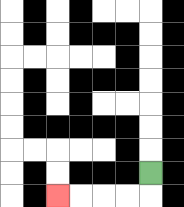{'start': '[6, 7]', 'end': '[2, 8]', 'path_directions': 'D,L,L,L,L', 'path_coordinates': '[[6, 7], [6, 8], [5, 8], [4, 8], [3, 8], [2, 8]]'}